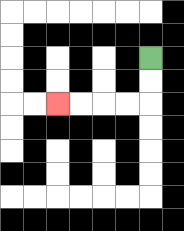{'start': '[6, 2]', 'end': '[2, 4]', 'path_directions': 'D,D,L,L,L,L', 'path_coordinates': '[[6, 2], [6, 3], [6, 4], [5, 4], [4, 4], [3, 4], [2, 4]]'}